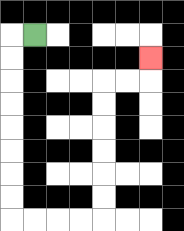{'start': '[1, 1]', 'end': '[6, 2]', 'path_directions': 'L,D,D,D,D,D,D,D,D,R,R,R,R,U,U,U,U,U,U,R,R,U', 'path_coordinates': '[[1, 1], [0, 1], [0, 2], [0, 3], [0, 4], [0, 5], [0, 6], [0, 7], [0, 8], [0, 9], [1, 9], [2, 9], [3, 9], [4, 9], [4, 8], [4, 7], [4, 6], [4, 5], [4, 4], [4, 3], [5, 3], [6, 3], [6, 2]]'}